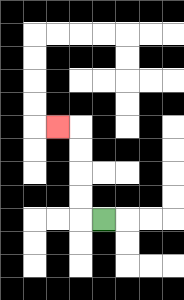{'start': '[4, 9]', 'end': '[2, 5]', 'path_directions': 'L,U,U,U,U,L', 'path_coordinates': '[[4, 9], [3, 9], [3, 8], [3, 7], [3, 6], [3, 5], [2, 5]]'}